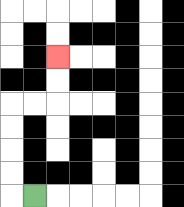{'start': '[1, 8]', 'end': '[2, 2]', 'path_directions': 'L,U,U,U,U,R,R,U,U', 'path_coordinates': '[[1, 8], [0, 8], [0, 7], [0, 6], [0, 5], [0, 4], [1, 4], [2, 4], [2, 3], [2, 2]]'}